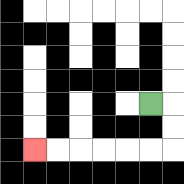{'start': '[6, 4]', 'end': '[1, 6]', 'path_directions': 'R,D,D,L,L,L,L,L,L', 'path_coordinates': '[[6, 4], [7, 4], [7, 5], [7, 6], [6, 6], [5, 6], [4, 6], [3, 6], [2, 6], [1, 6]]'}